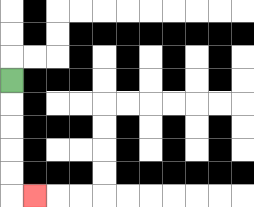{'start': '[0, 3]', 'end': '[1, 8]', 'path_directions': 'D,D,D,D,D,R', 'path_coordinates': '[[0, 3], [0, 4], [0, 5], [0, 6], [0, 7], [0, 8], [1, 8]]'}